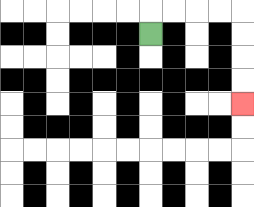{'start': '[6, 1]', 'end': '[10, 4]', 'path_directions': 'U,R,R,R,R,D,D,D,D', 'path_coordinates': '[[6, 1], [6, 0], [7, 0], [8, 0], [9, 0], [10, 0], [10, 1], [10, 2], [10, 3], [10, 4]]'}